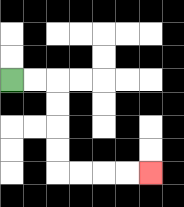{'start': '[0, 3]', 'end': '[6, 7]', 'path_directions': 'R,R,D,D,D,D,R,R,R,R', 'path_coordinates': '[[0, 3], [1, 3], [2, 3], [2, 4], [2, 5], [2, 6], [2, 7], [3, 7], [4, 7], [5, 7], [6, 7]]'}